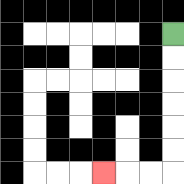{'start': '[7, 1]', 'end': '[4, 7]', 'path_directions': 'D,D,D,D,D,D,L,L,L', 'path_coordinates': '[[7, 1], [7, 2], [7, 3], [7, 4], [7, 5], [7, 6], [7, 7], [6, 7], [5, 7], [4, 7]]'}